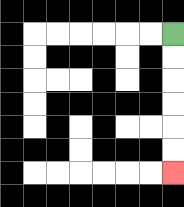{'start': '[7, 1]', 'end': '[7, 7]', 'path_directions': 'D,D,D,D,D,D', 'path_coordinates': '[[7, 1], [7, 2], [7, 3], [7, 4], [7, 5], [7, 6], [7, 7]]'}